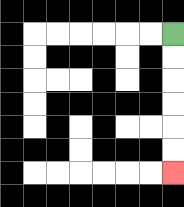{'start': '[7, 1]', 'end': '[7, 7]', 'path_directions': 'D,D,D,D,D,D', 'path_coordinates': '[[7, 1], [7, 2], [7, 3], [7, 4], [7, 5], [7, 6], [7, 7]]'}